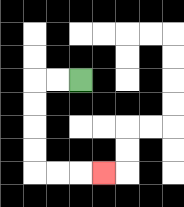{'start': '[3, 3]', 'end': '[4, 7]', 'path_directions': 'L,L,D,D,D,D,R,R,R', 'path_coordinates': '[[3, 3], [2, 3], [1, 3], [1, 4], [1, 5], [1, 6], [1, 7], [2, 7], [3, 7], [4, 7]]'}